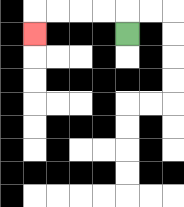{'start': '[5, 1]', 'end': '[1, 1]', 'path_directions': 'U,L,L,L,L,D', 'path_coordinates': '[[5, 1], [5, 0], [4, 0], [3, 0], [2, 0], [1, 0], [1, 1]]'}